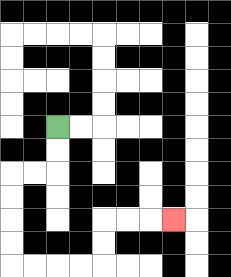{'start': '[2, 5]', 'end': '[7, 9]', 'path_directions': 'D,D,L,L,D,D,D,D,R,R,R,R,U,U,R,R,R', 'path_coordinates': '[[2, 5], [2, 6], [2, 7], [1, 7], [0, 7], [0, 8], [0, 9], [0, 10], [0, 11], [1, 11], [2, 11], [3, 11], [4, 11], [4, 10], [4, 9], [5, 9], [6, 9], [7, 9]]'}